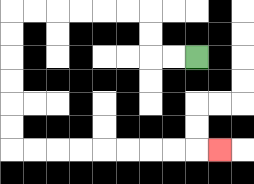{'start': '[8, 2]', 'end': '[9, 6]', 'path_directions': 'L,L,U,U,L,L,L,L,L,L,D,D,D,D,D,D,R,R,R,R,R,R,R,R,R', 'path_coordinates': '[[8, 2], [7, 2], [6, 2], [6, 1], [6, 0], [5, 0], [4, 0], [3, 0], [2, 0], [1, 0], [0, 0], [0, 1], [0, 2], [0, 3], [0, 4], [0, 5], [0, 6], [1, 6], [2, 6], [3, 6], [4, 6], [5, 6], [6, 6], [7, 6], [8, 6], [9, 6]]'}